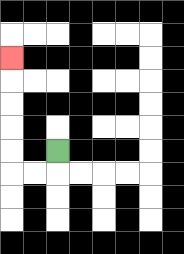{'start': '[2, 6]', 'end': '[0, 2]', 'path_directions': 'D,L,L,U,U,U,U,U', 'path_coordinates': '[[2, 6], [2, 7], [1, 7], [0, 7], [0, 6], [0, 5], [0, 4], [0, 3], [0, 2]]'}